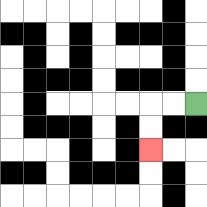{'start': '[8, 4]', 'end': '[6, 6]', 'path_directions': 'L,L,D,D', 'path_coordinates': '[[8, 4], [7, 4], [6, 4], [6, 5], [6, 6]]'}